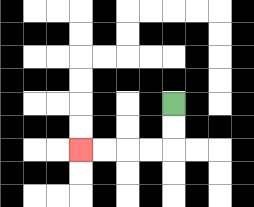{'start': '[7, 4]', 'end': '[3, 6]', 'path_directions': 'D,D,L,L,L,L', 'path_coordinates': '[[7, 4], [7, 5], [7, 6], [6, 6], [5, 6], [4, 6], [3, 6]]'}